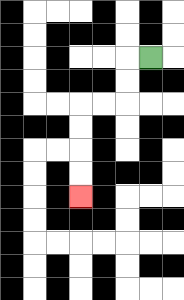{'start': '[6, 2]', 'end': '[3, 8]', 'path_directions': 'L,D,D,L,L,D,D,D,D', 'path_coordinates': '[[6, 2], [5, 2], [5, 3], [5, 4], [4, 4], [3, 4], [3, 5], [3, 6], [3, 7], [3, 8]]'}